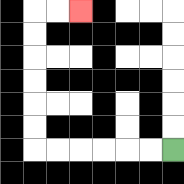{'start': '[7, 6]', 'end': '[3, 0]', 'path_directions': 'L,L,L,L,L,L,U,U,U,U,U,U,R,R', 'path_coordinates': '[[7, 6], [6, 6], [5, 6], [4, 6], [3, 6], [2, 6], [1, 6], [1, 5], [1, 4], [1, 3], [1, 2], [1, 1], [1, 0], [2, 0], [3, 0]]'}